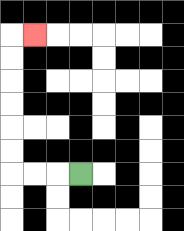{'start': '[3, 7]', 'end': '[1, 1]', 'path_directions': 'L,L,L,U,U,U,U,U,U,R', 'path_coordinates': '[[3, 7], [2, 7], [1, 7], [0, 7], [0, 6], [0, 5], [0, 4], [0, 3], [0, 2], [0, 1], [1, 1]]'}